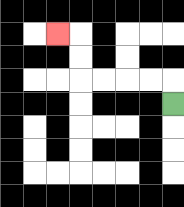{'start': '[7, 4]', 'end': '[2, 1]', 'path_directions': 'U,L,L,L,L,U,U,L', 'path_coordinates': '[[7, 4], [7, 3], [6, 3], [5, 3], [4, 3], [3, 3], [3, 2], [3, 1], [2, 1]]'}